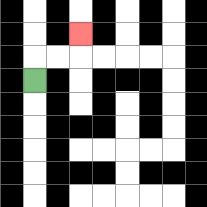{'start': '[1, 3]', 'end': '[3, 1]', 'path_directions': 'U,R,R,U', 'path_coordinates': '[[1, 3], [1, 2], [2, 2], [3, 2], [3, 1]]'}